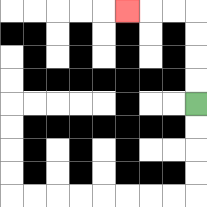{'start': '[8, 4]', 'end': '[5, 0]', 'path_directions': 'U,U,U,U,L,L,L', 'path_coordinates': '[[8, 4], [8, 3], [8, 2], [8, 1], [8, 0], [7, 0], [6, 0], [5, 0]]'}